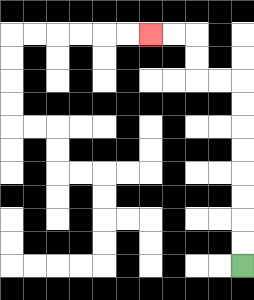{'start': '[10, 11]', 'end': '[6, 1]', 'path_directions': 'U,U,U,U,U,U,U,U,L,L,U,U,L,L', 'path_coordinates': '[[10, 11], [10, 10], [10, 9], [10, 8], [10, 7], [10, 6], [10, 5], [10, 4], [10, 3], [9, 3], [8, 3], [8, 2], [8, 1], [7, 1], [6, 1]]'}